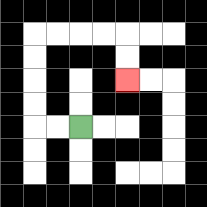{'start': '[3, 5]', 'end': '[5, 3]', 'path_directions': 'L,L,U,U,U,U,R,R,R,R,D,D', 'path_coordinates': '[[3, 5], [2, 5], [1, 5], [1, 4], [1, 3], [1, 2], [1, 1], [2, 1], [3, 1], [4, 1], [5, 1], [5, 2], [5, 3]]'}